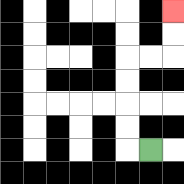{'start': '[6, 6]', 'end': '[7, 0]', 'path_directions': 'L,U,U,U,U,R,R,U,U', 'path_coordinates': '[[6, 6], [5, 6], [5, 5], [5, 4], [5, 3], [5, 2], [6, 2], [7, 2], [7, 1], [7, 0]]'}